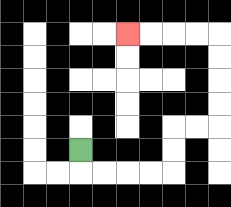{'start': '[3, 6]', 'end': '[5, 1]', 'path_directions': 'D,R,R,R,R,U,U,R,R,U,U,U,U,L,L,L,L', 'path_coordinates': '[[3, 6], [3, 7], [4, 7], [5, 7], [6, 7], [7, 7], [7, 6], [7, 5], [8, 5], [9, 5], [9, 4], [9, 3], [9, 2], [9, 1], [8, 1], [7, 1], [6, 1], [5, 1]]'}